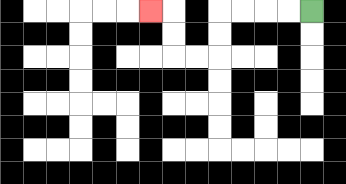{'start': '[13, 0]', 'end': '[6, 0]', 'path_directions': 'L,L,L,L,D,D,L,L,U,U,L', 'path_coordinates': '[[13, 0], [12, 0], [11, 0], [10, 0], [9, 0], [9, 1], [9, 2], [8, 2], [7, 2], [7, 1], [7, 0], [6, 0]]'}